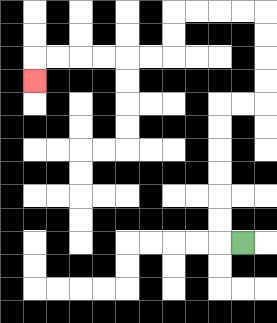{'start': '[10, 10]', 'end': '[1, 3]', 'path_directions': 'L,U,U,U,U,U,U,R,R,U,U,U,U,L,L,L,L,D,D,L,L,L,L,L,L,D', 'path_coordinates': '[[10, 10], [9, 10], [9, 9], [9, 8], [9, 7], [9, 6], [9, 5], [9, 4], [10, 4], [11, 4], [11, 3], [11, 2], [11, 1], [11, 0], [10, 0], [9, 0], [8, 0], [7, 0], [7, 1], [7, 2], [6, 2], [5, 2], [4, 2], [3, 2], [2, 2], [1, 2], [1, 3]]'}